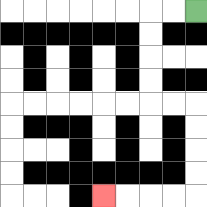{'start': '[8, 0]', 'end': '[4, 8]', 'path_directions': 'L,L,D,D,D,D,R,R,D,D,D,D,L,L,L,L', 'path_coordinates': '[[8, 0], [7, 0], [6, 0], [6, 1], [6, 2], [6, 3], [6, 4], [7, 4], [8, 4], [8, 5], [8, 6], [8, 7], [8, 8], [7, 8], [6, 8], [5, 8], [4, 8]]'}